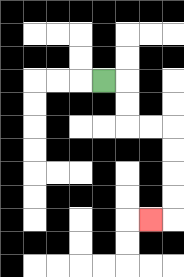{'start': '[4, 3]', 'end': '[6, 9]', 'path_directions': 'R,D,D,R,R,D,D,D,D,L', 'path_coordinates': '[[4, 3], [5, 3], [5, 4], [5, 5], [6, 5], [7, 5], [7, 6], [7, 7], [7, 8], [7, 9], [6, 9]]'}